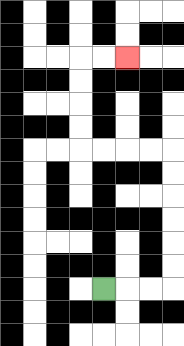{'start': '[4, 12]', 'end': '[5, 2]', 'path_directions': 'R,R,R,U,U,U,U,U,U,L,L,L,L,U,U,U,U,R,R', 'path_coordinates': '[[4, 12], [5, 12], [6, 12], [7, 12], [7, 11], [7, 10], [7, 9], [7, 8], [7, 7], [7, 6], [6, 6], [5, 6], [4, 6], [3, 6], [3, 5], [3, 4], [3, 3], [3, 2], [4, 2], [5, 2]]'}